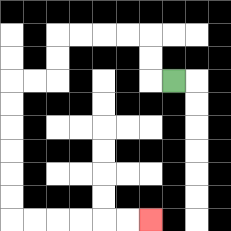{'start': '[7, 3]', 'end': '[6, 9]', 'path_directions': 'L,U,U,L,L,L,L,D,D,L,L,D,D,D,D,D,D,R,R,R,R,R,R', 'path_coordinates': '[[7, 3], [6, 3], [6, 2], [6, 1], [5, 1], [4, 1], [3, 1], [2, 1], [2, 2], [2, 3], [1, 3], [0, 3], [0, 4], [0, 5], [0, 6], [0, 7], [0, 8], [0, 9], [1, 9], [2, 9], [3, 9], [4, 9], [5, 9], [6, 9]]'}